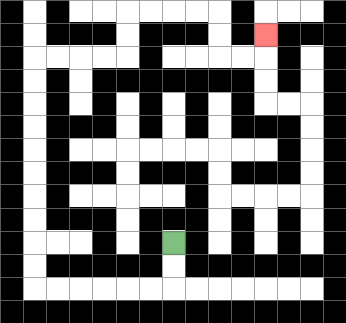{'start': '[7, 10]', 'end': '[11, 1]', 'path_directions': 'D,D,L,L,L,L,L,L,U,U,U,U,U,U,U,U,U,U,R,R,R,R,U,U,R,R,R,R,D,D,R,R,U', 'path_coordinates': '[[7, 10], [7, 11], [7, 12], [6, 12], [5, 12], [4, 12], [3, 12], [2, 12], [1, 12], [1, 11], [1, 10], [1, 9], [1, 8], [1, 7], [1, 6], [1, 5], [1, 4], [1, 3], [1, 2], [2, 2], [3, 2], [4, 2], [5, 2], [5, 1], [5, 0], [6, 0], [7, 0], [8, 0], [9, 0], [9, 1], [9, 2], [10, 2], [11, 2], [11, 1]]'}